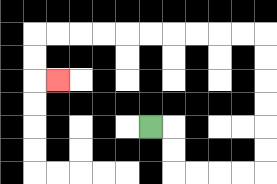{'start': '[6, 5]', 'end': '[2, 3]', 'path_directions': 'R,D,D,R,R,R,R,U,U,U,U,U,U,L,L,L,L,L,L,L,L,L,L,D,D,R', 'path_coordinates': '[[6, 5], [7, 5], [7, 6], [7, 7], [8, 7], [9, 7], [10, 7], [11, 7], [11, 6], [11, 5], [11, 4], [11, 3], [11, 2], [11, 1], [10, 1], [9, 1], [8, 1], [7, 1], [6, 1], [5, 1], [4, 1], [3, 1], [2, 1], [1, 1], [1, 2], [1, 3], [2, 3]]'}